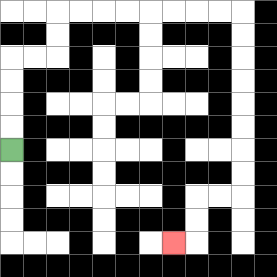{'start': '[0, 6]', 'end': '[7, 10]', 'path_directions': 'U,U,U,U,R,R,U,U,R,R,R,R,R,R,R,R,D,D,D,D,D,D,D,D,L,L,D,D,L', 'path_coordinates': '[[0, 6], [0, 5], [0, 4], [0, 3], [0, 2], [1, 2], [2, 2], [2, 1], [2, 0], [3, 0], [4, 0], [5, 0], [6, 0], [7, 0], [8, 0], [9, 0], [10, 0], [10, 1], [10, 2], [10, 3], [10, 4], [10, 5], [10, 6], [10, 7], [10, 8], [9, 8], [8, 8], [8, 9], [8, 10], [7, 10]]'}